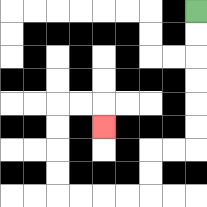{'start': '[8, 0]', 'end': '[4, 5]', 'path_directions': 'D,D,D,D,D,D,L,L,D,D,L,L,L,L,U,U,U,U,R,R,D', 'path_coordinates': '[[8, 0], [8, 1], [8, 2], [8, 3], [8, 4], [8, 5], [8, 6], [7, 6], [6, 6], [6, 7], [6, 8], [5, 8], [4, 8], [3, 8], [2, 8], [2, 7], [2, 6], [2, 5], [2, 4], [3, 4], [4, 4], [4, 5]]'}